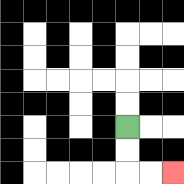{'start': '[5, 5]', 'end': '[7, 7]', 'path_directions': 'D,D,R,R', 'path_coordinates': '[[5, 5], [5, 6], [5, 7], [6, 7], [7, 7]]'}